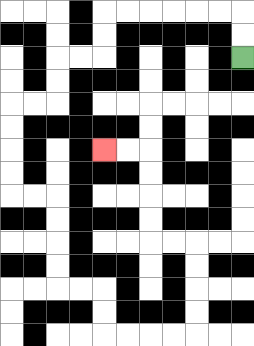{'start': '[10, 2]', 'end': '[4, 6]', 'path_directions': 'U,U,L,L,L,L,L,L,D,D,L,L,D,D,L,L,D,D,D,D,R,R,D,D,D,D,R,R,D,D,R,R,R,R,U,U,U,U,L,L,U,U,U,U,L,L', 'path_coordinates': '[[10, 2], [10, 1], [10, 0], [9, 0], [8, 0], [7, 0], [6, 0], [5, 0], [4, 0], [4, 1], [4, 2], [3, 2], [2, 2], [2, 3], [2, 4], [1, 4], [0, 4], [0, 5], [0, 6], [0, 7], [0, 8], [1, 8], [2, 8], [2, 9], [2, 10], [2, 11], [2, 12], [3, 12], [4, 12], [4, 13], [4, 14], [5, 14], [6, 14], [7, 14], [8, 14], [8, 13], [8, 12], [8, 11], [8, 10], [7, 10], [6, 10], [6, 9], [6, 8], [6, 7], [6, 6], [5, 6], [4, 6]]'}